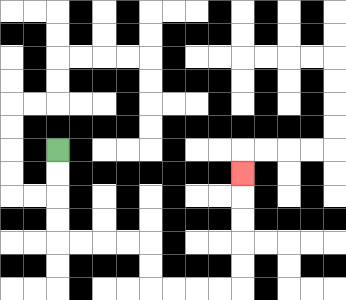{'start': '[2, 6]', 'end': '[10, 7]', 'path_directions': 'D,D,D,D,R,R,R,R,D,D,R,R,R,R,U,U,U,U,U', 'path_coordinates': '[[2, 6], [2, 7], [2, 8], [2, 9], [2, 10], [3, 10], [4, 10], [5, 10], [6, 10], [6, 11], [6, 12], [7, 12], [8, 12], [9, 12], [10, 12], [10, 11], [10, 10], [10, 9], [10, 8], [10, 7]]'}